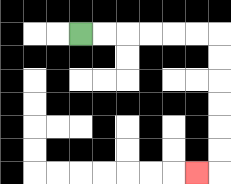{'start': '[3, 1]', 'end': '[8, 7]', 'path_directions': 'R,R,R,R,R,R,D,D,D,D,D,D,L', 'path_coordinates': '[[3, 1], [4, 1], [5, 1], [6, 1], [7, 1], [8, 1], [9, 1], [9, 2], [9, 3], [9, 4], [9, 5], [9, 6], [9, 7], [8, 7]]'}